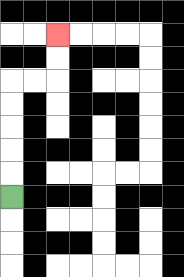{'start': '[0, 8]', 'end': '[2, 1]', 'path_directions': 'U,U,U,U,U,R,R,U,U', 'path_coordinates': '[[0, 8], [0, 7], [0, 6], [0, 5], [0, 4], [0, 3], [1, 3], [2, 3], [2, 2], [2, 1]]'}